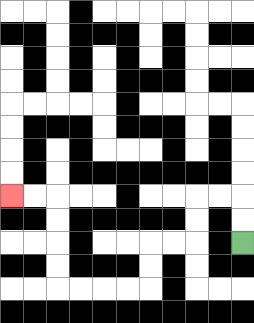{'start': '[10, 10]', 'end': '[0, 8]', 'path_directions': 'U,U,L,L,D,D,L,L,D,D,L,L,L,L,U,U,U,U,L,L', 'path_coordinates': '[[10, 10], [10, 9], [10, 8], [9, 8], [8, 8], [8, 9], [8, 10], [7, 10], [6, 10], [6, 11], [6, 12], [5, 12], [4, 12], [3, 12], [2, 12], [2, 11], [2, 10], [2, 9], [2, 8], [1, 8], [0, 8]]'}